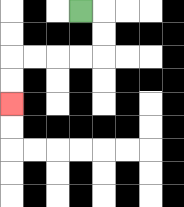{'start': '[3, 0]', 'end': '[0, 4]', 'path_directions': 'R,D,D,L,L,L,L,D,D', 'path_coordinates': '[[3, 0], [4, 0], [4, 1], [4, 2], [3, 2], [2, 2], [1, 2], [0, 2], [0, 3], [0, 4]]'}